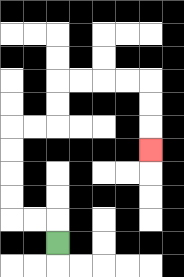{'start': '[2, 10]', 'end': '[6, 6]', 'path_directions': 'U,L,L,U,U,U,U,R,R,U,U,R,R,R,R,D,D,D', 'path_coordinates': '[[2, 10], [2, 9], [1, 9], [0, 9], [0, 8], [0, 7], [0, 6], [0, 5], [1, 5], [2, 5], [2, 4], [2, 3], [3, 3], [4, 3], [5, 3], [6, 3], [6, 4], [6, 5], [6, 6]]'}